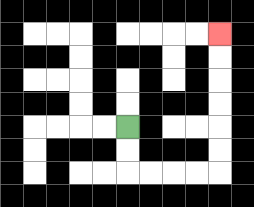{'start': '[5, 5]', 'end': '[9, 1]', 'path_directions': 'D,D,R,R,R,R,U,U,U,U,U,U', 'path_coordinates': '[[5, 5], [5, 6], [5, 7], [6, 7], [7, 7], [8, 7], [9, 7], [9, 6], [9, 5], [9, 4], [9, 3], [9, 2], [9, 1]]'}